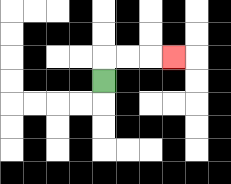{'start': '[4, 3]', 'end': '[7, 2]', 'path_directions': 'U,R,R,R', 'path_coordinates': '[[4, 3], [4, 2], [5, 2], [6, 2], [7, 2]]'}